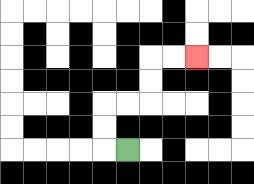{'start': '[5, 6]', 'end': '[8, 2]', 'path_directions': 'L,U,U,R,R,U,U,R,R', 'path_coordinates': '[[5, 6], [4, 6], [4, 5], [4, 4], [5, 4], [6, 4], [6, 3], [6, 2], [7, 2], [8, 2]]'}